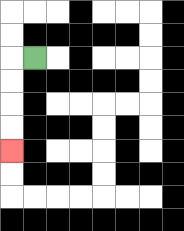{'start': '[1, 2]', 'end': '[0, 6]', 'path_directions': 'L,D,D,D,D', 'path_coordinates': '[[1, 2], [0, 2], [0, 3], [0, 4], [0, 5], [0, 6]]'}